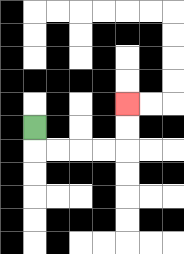{'start': '[1, 5]', 'end': '[5, 4]', 'path_directions': 'D,R,R,R,R,U,U', 'path_coordinates': '[[1, 5], [1, 6], [2, 6], [3, 6], [4, 6], [5, 6], [5, 5], [5, 4]]'}